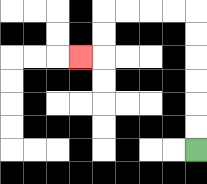{'start': '[8, 6]', 'end': '[3, 2]', 'path_directions': 'U,U,U,U,U,U,L,L,L,L,D,D,L', 'path_coordinates': '[[8, 6], [8, 5], [8, 4], [8, 3], [8, 2], [8, 1], [8, 0], [7, 0], [6, 0], [5, 0], [4, 0], [4, 1], [4, 2], [3, 2]]'}